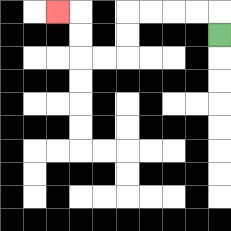{'start': '[9, 1]', 'end': '[2, 0]', 'path_directions': 'U,L,L,L,L,D,D,L,L,U,U,L', 'path_coordinates': '[[9, 1], [9, 0], [8, 0], [7, 0], [6, 0], [5, 0], [5, 1], [5, 2], [4, 2], [3, 2], [3, 1], [3, 0], [2, 0]]'}